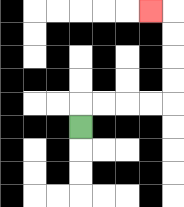{'start': '[3, 5]', 'end': '[6, 0]', 'path_directions': 'U,R,R,R,R,U,U,U,U,L', 'path_coordinates': '[[3, 5], [3, 4], [4, 4], [5, 4], [6, 4], [7, 4], [7, 3], [7, 2], [7, 1], [7, 0], [6, 0]]'}